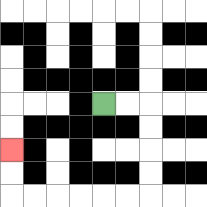{'start': '[4, 4]', 'end': '[0, 6]', 'path_directions': 'R,R,D,D,D,D,L,L,L,L,L,L,U,U', 'path_coordinates': '[[4, 4], [5, 4], [6, 4], [6, 5], [6, 6], [6, 7], [6, 8], [5, 8], [4, 8], [3, 8], [2, 8], [1, 8], [0, 8], [0, 7], [0, 6]]'}